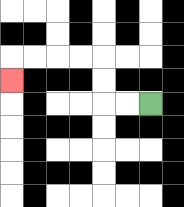{'start': '[6, 4]', 'end': '[0, 3]', 'path_directions': 'L,L,U,U,L,L,L,L,D', 'path_coordinates': '[[6, 4], [5, 4], [4, 4], [4, 3], [4, 2], [3, 2], [2, 2], [1, 2], [0, 2], [0, 3]]'}